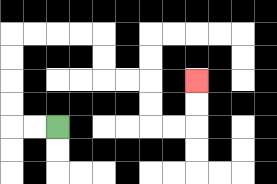{'start': '[2, 5]', 'end': '[8, 3]', 'path_directions': 'L,L,U,U,U,U,R,R,R,R,D,D,R,R,D,D,R,R,U,U', 'path_coordinates': '[[2, 5], [1, 5], [0, 5], [0, 4], [0, 3], [0, 2], [0, 1], [1, 1], [2, 1], [3, 1], [4, 1], [4, 2], [4, 3], [5, 3], [6, 3], [6, 4], [6, 5], [7, 5], [8, 5], [8, 4], [8, 3]]'}